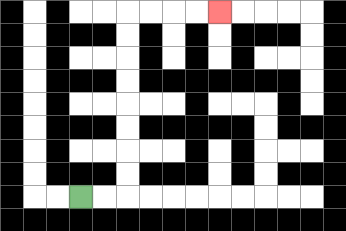{'start': '[3, 8]', 'end': '[9, 0]', 'path_directions': 'R,R,U,U,U,U,U,U,U,U,R,R,R,R', 'path_coordinates': '[[3, 8], [4, 8], [5, 8], [5, 7], [5, 6], [5, 5], [5, 4], [5, 3], [5, 2], [5, 1], [5, 0], [6, 0], [7, 0], [8, 0], [9, 0]]'}